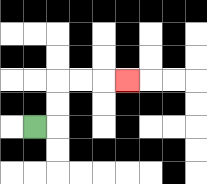{'start': '[1, 5]', 'end': '[5, 3]', 'path_directions': 'R,U,U,R,R,R', 'path_coordinates': '[[1, 5], [2, 5], [2, 4], [2, 3], [3, 3], [4, 3], [5, 3]]'}